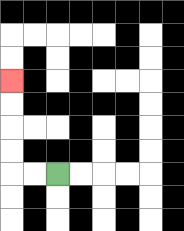{'start': '[2, 7]', 'end': '[0, 3]', 'path_directions': 'L,L,U,U,U,U', 'path_coordinates': '[[2, 7], [1, 7], [0, 7], [0, 6], [0, 5], [0, 4], [0, 3]]'}